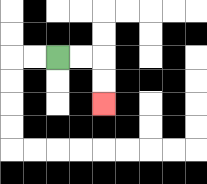{'start': '[2, 2]', 'end': '[4, 4]', 'path_directions': 'R,R,D,D', 'path_coordinates': '[[2, 2], [3, 2], [4, 2], [4, 3], [4, 4]]'}